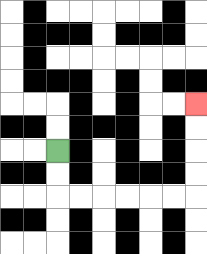{'start': '[2, 6]', 'end': '[8, 4]', 'path_directions': 'D,D,R,R,R,R,R,R,U,U,U,U', 'path_coordinates': '[[2, 6], [2, 7], [2, 8], [3, 8], [4, 8], [5, 8], [6, 8], [7, 8], [8, 8], [8, 7], [8, 6], [8, 5], [8, 4]]'}